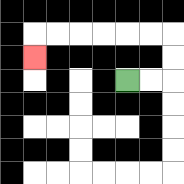{'start': '[5, 3]', 'end': '[1, 2]', 'path_directions': 'R,R,U,U,L,L,L,L,L,L,D', 'path_coordinates': '[[5, 3], [6, 3], [7, 3], [7, 2], [7, 1], [6, 1], [5, 1], [4, 1], [3, 1], [2, 1], [1, 1], [1, 2]]'}